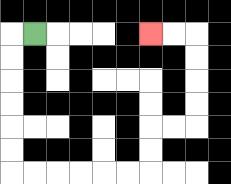{'start': '[1, 1]', 'end': '[6, 1]', 'path_directions': 'L,D,D,D,D,D,D,R,R,R,R,R,R,U,U,R,R,U,U,U,U,L,L', 'path_coordinates': '[[1, 1], [0, 1], [0, 2], [0, 3], [0, 4], [0, 5], [0, 6], [0, 7], [1, 7], [2, 7], [3, 7], [4, 7], [5, 7], [6, 7], [6, 6], [6, 5], [7, 5], [8, 5], [8, 4], [8, 3], [8, 2], [8, 1], [7, 1], [6, 1]]'}